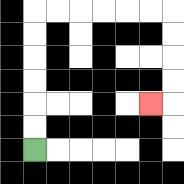{'start': '[1, 6]', 'end': '[6, 4]', 'path_directions': 'U,U,U,U,U,U,R,R,R,R,R,R,D,D,D,D,L', 'path_coordinates': '[[1, 6], [1, 5], [1, 4], [1, 3], [1, 2], [1, 1], [1, 0], [2, 0], [3, 0], [4, 0], [5, 0], [6, 0], [7, 0], [7, 1], [7, 2], [7, 3], [7, 4], [6, 4]]'}